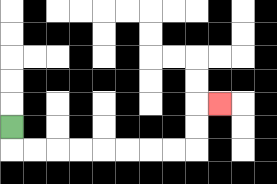{'start': '[0, 5]', 'end': '[9, 4]', 'path_directions': 'D,R,R,R,R,R,R,R,R,U,U,R', 'path_coordinates': '[[0, 5], [0, 6], [1, 6], [2, 6], [3, 6], [4, 6], [5, 6], [6, 6], [7, 6], [8, 6], [8, 5], [8, 4], [9, 4]]'}